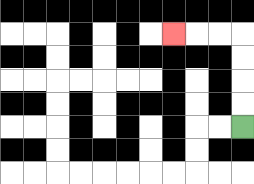{'start': '[10, 5]', 'end': '[7, 1]', 'path_directions': 'U,U,U,U,L,L,L', 'path_coordinates': '[[10, 5], [10, 4], [10, 3], [10, 2], [10, 1], [9, 1], [8, 1], [7, 1]]'}